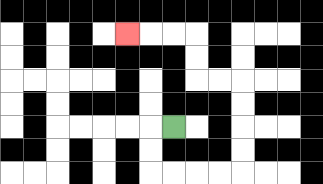{'start': '[7, 5]', 'end': '[5, 1]', 'path_directions': 'L,D,D,R,R,R,R,U,U,U,U,L,L,U,U,L,L,L', 'path_coordinates': '[[7, 5], [6, 5], [6, 6], [6, 7], [7, 7], [8, 7], [9, 7], [10, 7], [10, 6], [10, 5], [10, 4], [10, 3], [9, 3], [8, 3], [8, 2], [8, 1], [7, 1], [6, 1], [5, 1]]'}